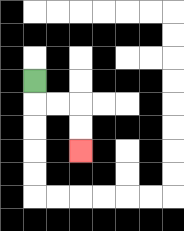{'start': '[1, 3]', 'end': '[3, 6]', 'path_directions': 'D,R,R,D,D', 'path_coordinates': '[[1, 3], [1, 4], [2, 4], [3, 4], [3, 5], [3, 6]]'}